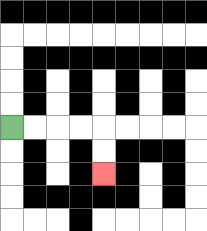{'start': '[0, 5]', 'end': '[4, 7]', 'path_directions': 'R,R,R,R,D,D', 'path_coordinates': '[[0, 5], [1, 5], [2, 5], [3, 5], [4, 5], [4, 6], [4, 7]]'}